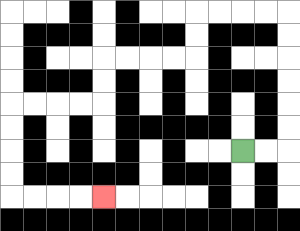{'start': '[10, 6]', 'end': '[4, 8]', 'path_directions': 'R,R,U,U,U,U,U,U,L,L,L,L,D,D,L,L,L,L,D,D,L,L,L,L,D,D,D,D,R,R,R,R', 'path_coordinates': '[[10, 6], [11, 6], [12, 6], [12, 5], [12, 4], [12, 3], [12, 2], [12, 1], [12, 0], [11, 0], [10, 0], [9, 0], [8, 0], [8, 1], [8, 2], [7, 2], [6, 2], [5, 2], [4, 2], [4, 3], [4, 4], [3, 4], [2, 4], [1, 4], [0, 4], [0, 5], [0, 6], [0, 7], [0, 8], [1, 8], [2, 8], [3, 8], [4, 8]]'}